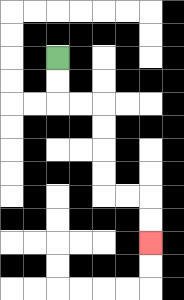{'start': '[2, 2]', 'end': '[6, 10]', 'path_directions': 'D,D,R,R,D,D,D,D,R,R,D,D', 'path_coordinates': '[[2, 2], [2, 3], [2, 4], [3, 4], [4, 4], [4, 5], [4, 6], [4, 7], [4, 8], [5, 8], [6, 8], [6, 9], [6, 10]]'}